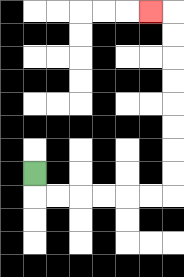{'start': '[1, 7]', 'end': '[6, 0]', 'path_directions': 'D,R,R,R,R,R,R,U,U,U,U,U,U,U,U,L', 'path_coordinates': '[[1, 7], [1, 8], [2, 8], [3, 8], [4, 8], [5, 8], [6, 8], [7, 8], [7, 7], [7, 6], [7, 5], [7, 4], [7, 3], [7, 2], [7, 1], [7, 0], [6, 0]]'}